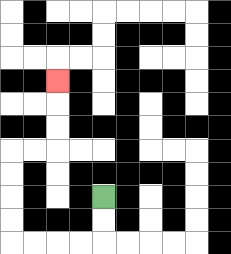{'start': '[4, 8]', 'end': '[2, 3]', 'path_directions': 'D,D,L,L,L,L,U,U,U,U,R,R,U,U,U', 'path_coordinates': '[[4, 8], [4, 9], [4, 10], [3, 10], [2, 10], [1, 10], [0, 10], [0, 9], [0, 8], [0, 7], [0, 6], [1, 6], [2, 6], [2, 5], [2, 4], [2, 3]]'}